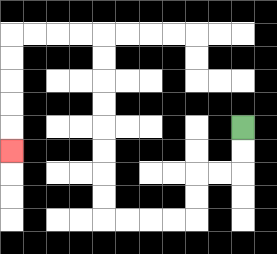{'start': '[10, 5]', 'end': '[0, 6]', 'path_directions': 'D,D,L,L,D,D,L,L,L,L,U,U,U,U,U,U,U,U,L,L,L,L,D,D,D,D,D', 'path_coordinates': '[[10, 5], [10, 6], [10, 7], [9, 7], [8, 7], [8, 8], [8, 9], [7, 9], [6, 9], [5, 9], [4, 9], [4, 8], [4, 7], [4, 6], [4, 5], [4, 4], [4, 3], [4, 2], [4, 1], [3, 1], [2, 1], [1, 1], [0, 1], [0, 2], [0, 3], [0, 4], [0, 5], [0, 6]]'}